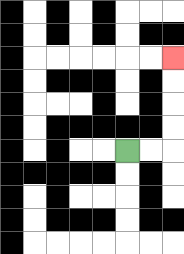{'start': '[5, 6]', 'end': '[7, 2]', 'path_directions': 'R,R,U,U,U,U', 'path_coordinates': '[[5, 6], [6, 6], [7, 6], [7, 5], [7, 4], [7, 3], [7, 2]]'}